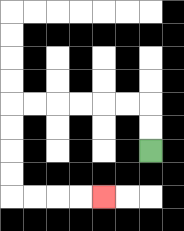{'start': '[6, 6]', 'end': '[4, 8]', 'path_directions': 'U,U,L,L,L,L,L,L,D,D,D,D,R,R,R,R', 'path_coordinates': '[[6, 6], [6, 5], [6, 4], [5, 4], [4, 4], [3, 4], [2, 4], [1, 4], [0, 4], [0, 5], [0, 6], [0, 7], [0, 8], [1, 8], [2, 8], [3, 8], [4, 8]]'}